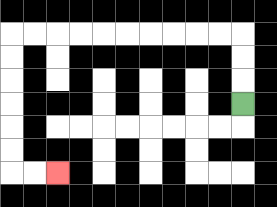{'start': '[10, 4]', 'end': '[2, 7]', 'path_directions': 'U,U,U,L,L,L,L,L,L,L,L,L,L,D,D,D,D,D,D,R,R', 'path_coordinates': '[[10, 4], [10, 3], [10, 2], [10, 1], [9, 1], [8, 1], [7, 1], [6, 1], [5, 1], [4, 1], [3, 1], [2, 1], [1, 1], [0, 1], [0, 2], [0, 3], [0, 4], [0, 5], [0, 6], [0, 7], [1, 7], [2, 7]]'}